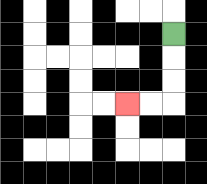{'start': '[7, 1]', 'end': '[5, 4]', 'path_directions': 'D,D,D,L,L', 'path_coordinates': '[[7, 1], [7, 2], [7, 3], [7, 4], [6, 4], [5, 4]]'}